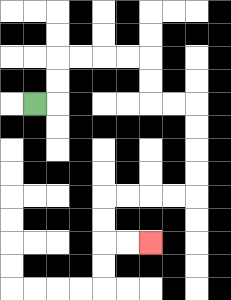{'start': '[1, 4]', 'end': '[6, 10]', 'path_directions': 'R,U,U,R,R,R,R,D,D,R,R,D,D,D,D,L,L,L,L,D,D,R,R', 'path_coordinates': '[[1, 4], [2, 4], [2, 3], [2, 2], [3, 2], [4, 2], [5, 2], [6, 2], [6, 3], [6, 4], [7, 4], [8, 4], [8, 5], [8, 6], [8, 7], [8, 8], [7, 8], [6, 8], [5, 8], [4, 8], [4, 9], [4, 10], [5, 10], [6, 10]]'}